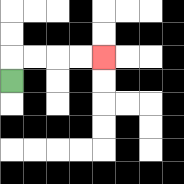{'start': '[0, 3]', 'end': '[4, 2]', 'path_directions': 'U,R,R,R,R', 'path_coordinates': '[[0, 3], [0, 2], [1, 2], [2, 2], [3, 2], [4, 2]]'}